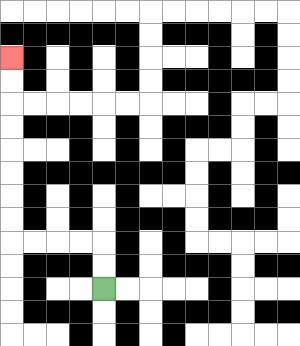{'start': '[4, 12]', 'end': '[0, 2]', 'path_directions': 'U,U,L,L,L,L,U,U,U,U,U,U,U,U', 'path_coordinates': '[[4, 12], [4, 11], [4, 10], [3, 10], [2, 10], [1, 10], [0, 10], [0, 9], [0, 8], [0, 7], [0, 6], [0, 5], [0, 4], [0, 3], [0, 2]]'}